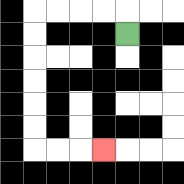{'start': '[5, 1]', 'end': '[4, 6]', 'path_directions': 'U,L,L,L,L,D,D,D,D,D,D,R,R,R', 'path_coordinates': '[[5, 1], [5, 0], [4, 0], [3, 0], [2, 0], [1, 0], [1, 1], [1, 2], [1, 3], [1, 4], [1, 5], [1, 6], [2, 6], [3, 6], [4, 6]]'}